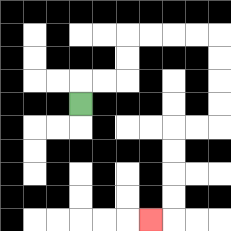{'start': '[3, 4]', 'end': '[6, 9]', 'path_directions': 'U,R,R,U,U,R,R,R,R,D,D,D,D,L,L,D,D,D,D,L', 'path_coordinates': '[[3, 4], [3, 3], [4, 3], [5, 3], [5, 2], [5, 1], [6, 1], [7, 1], [8, 1], [9, 1], [9, 2], [9, 3], [9, 4], [9, 5], [8, 5], [7, 5], [7, 6], [7, 7], [7, 8], [7, 9], [6, 9]]'}